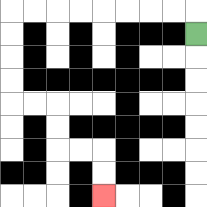{'start': '[8, 1]', 'end': '[4, 8]', 'path_directions': 'U,L,L,L,L,L,L,L,L,D,D,D,D,R,R,D,D,R,R,D,D', 'path_coordinates': '[[8, 1], [8, 0], [7, 0], [6, 0], [5, 0], [4, 0], [3, 0], [2, 0], [1, 0], [0, 0], [0, 1], [0, 2], [0, 3], [0, 4], [1, 4], [2, 4], [2, 5], [2, 6], [3, 6], [4, 6], [4, 7], [4, 8]]'}